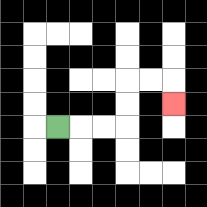{'start': '[2, 5]', 'end': '[7, 4]', 'path_directions': 'R,R,R,U,U,R,R,D', 'path_coordinates': '[[2, 5], [3, 5], [4, 5], [5, 5], [5, 4], [5, 3], [6, 3], [7, 3], [7, 4]]'}